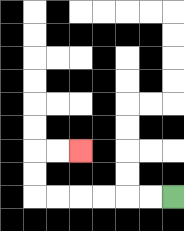{'start': '[7, 8]', 'end': '[3, 6]', 'path_directions': 'L,L,L,L,L,L,U,U,R,R', 'path_coordinates': '[[7, 8], [6, 8], [5, 8], [4, 8], [3, 8], [2, 8], [1, 8], [1, 7], [1, 6], [2, 6], [3, 6]]'}